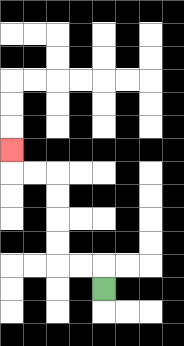{'start': '[4, 12]', 'end': '[0, 6]', 'path_directions': 'U,L,L,U,U,U,U,L,L,U', 'path_coordinates': '[[4, 12], [4, 11], [3, 11], [2, 11], [2, 10], [2, 9], [2, 8], [2, 7], [1, 7], [0, 7], [0, 6]]'}